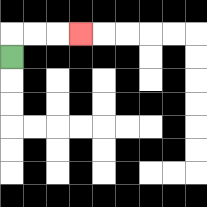{'start': '[0, 2]', 'end': '[3, 1]', 'path_directions': 'U,R,R,R', 'path_coordinates': '[[0, 2], [0, 1], [1, 1], [2, 1], [3, 1]]'}